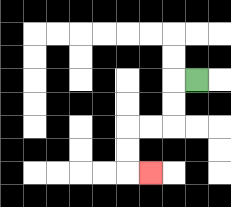{'start': '[8, 3]', 'end': '[6, 7]', 'path_directions': 'L,D,D,L,L,D,D,R', 'path_coordinates': '[[8, 3], [7, 3], [7, 4], [7, 5], [6, 5], [5, 5], [5, 6], [5, 7], [6, 7]]'}